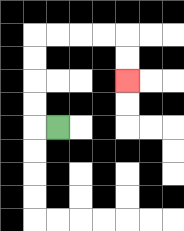{'start': '[2, 5]', 'end': '[5, 3]', 'path_directions': 'L,U,U,U,U,R,R,R,R,D,D', 'path_coordinates': '[[2, 5], [1, 5], [1, 4], [1, 3], [1, 2], [1, 1], [2, 1], [3, 1], [4, 1], [5, 1], [5, 2], [5, 3]]'}